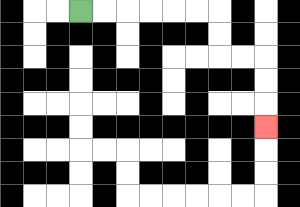{'start': '[3, 0]', 'end': '[11, 5]', 'path_directions': 'R,R,R,R,R,R,D,D,R,R,D,D,D', 'path_coordinates': '[[3, 0], [4, 0], [5, 0], [6, 0], [7, 0], [8, 0], [9, 0], [9, 1], [9, 2], [10, 2], [11, 2], [11, 3], [11, 4], [11, 5]]'}